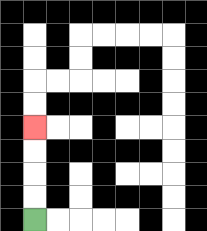{'start': '[1, 9]', 'end': '[1, 5]', 'path_directions': 'U,U,U,U', 'path_coordinates': '[[1, 9], [1, 8], [1, 7], [1, 6], [1, 5]]'}